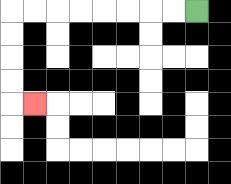{'start': '[8, 0]', 'end': '[1, 4]', 'path_directions': 'L,L,L,L,L,L,L,L,D,D,D,D,R', 'path_coordinates': '[[8, 0], [7, 0], [6, 0], [5, 0], [4, 0], [3, 0], [2, 0], [1, 0], [0, 0], [0, 1], [0, 2], [0, 3], [0, 4], [1, 4]]'}